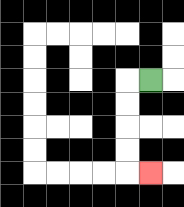{'start': '[6, 3]', 'end': '[6, 7]', 'path_directions': 'L,D,D,D,D,R', 'path_coordinates': '[[6, 3], [5, 3], [5, 4], [5, 5], [5, 6], [5, 7], [6, 7]]'}